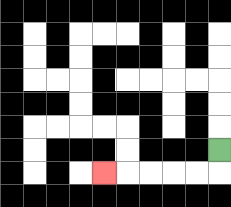{'start': '[9, 6]', 'end': '[4, 7]', 'path_directions': 'D,L,L,L,L,L', 'path_coordinates': '[[9, 6], [9, 7], [8, 7], [7, 7], [6, 7], [5, 7], [4, 7]]'}